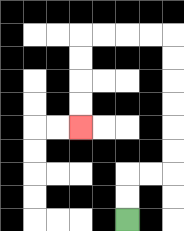{'start': '[5, 9]', 'end': '[3, 5]', 'path_directions': 'U,U,R,R,U,U,U,U,U,U,L,L,L,L,D,D,D,D', 'path_coordinates': '[[5, 9], [5, 8], [5, 7], [6, 7], [7, 7], [7, 6], [7, 5], [7, 4], [7, 3], [7, 2], [7, 1], [6, 1], [5, 1], [4, 1], [3, 1], [3, 2], [3, 3], [3, 4], [3, 5]]'}